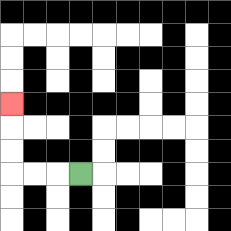{'start': '[3, 7]', 'end': '[0, 4]', 'path_directions': 'L,L,L,U,U,U', 'path_coordinates': '[[3, 7], [2, 7], [1, 7], [0, 7], [0, 6], [0, 5], [0, 4]]'}